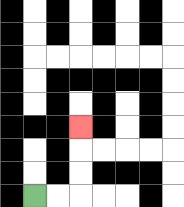{'start': '[1, 8]', 'end': '[3, 5]', 'path_directions': 'R,R,U,U,U', 'path_coordinates': '[[1, 8], [2, 8], [3, 8], [3, 7], [3, 6], [3, 5]]'}